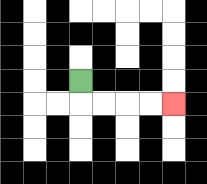{'start': '[3, 3]', 'end': '[7, 4]', 'path_directions': 'D,R,R,R,R', 'path_coordinates': '[[3, 3], [3, 4], [4, 4], [5, 4], [6, 4], [7, 4]]'}